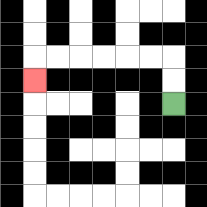{'start': '[7, 4]', 'end': '[1, 3]', 'path_directions': 'U,U,L,L,L,L,L,L,D', 'path_coordinates': '[[7, 4], [7, 3], [7, 2], [6, 2], [5, 2], [4, 2], [3, 2], [2, 2], [1, 2], [1, 3]]'}